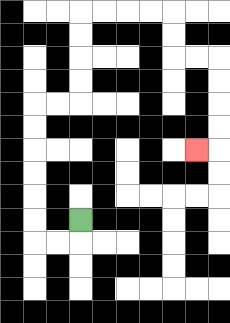{'start': '[3, 9]', 'end': '[8, 6]', 'path_directions': 'D,L,L,U,U,U,U,U,U,R,R,U,U,U,U,R,R,R,R,D,D,R,R,D,D,D,D,L', 'path_coordinates': '[[3, 9], [3, 10], [2, 10], [1, 10], [1, 9], [1, 8], [1, 7], [1, 6], [1, 5], [1, 4], [2, 4], [3, 4], [3, 3], [3, 2], [3, 1], [3, 0], [4, 0], [5, 0], [6, 0], [7, 0], [7, 1], [7, 2], [8, 2], [9, 2], [9, 3], [9, 4], [9, 5], [9, 6], [8, 6]]'}